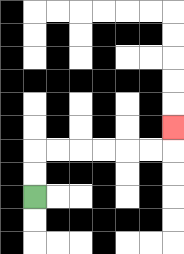{'start': '[1, 8]', 'end': '[7, 5]', 'path_directions': 'U,U,R,R,R,R,R,R,U', 'path_coordinates': '[[1, 8], [1, 7], [1, 6], [2, 6], [3, 6], [4, 6], [5, 6], [6, 6], [7, 6], [7, 5]]'}